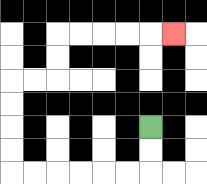{'start': '[6, 5]', 'end': '[7, 1]', 'path_directions': 'D,D,L,L,L,L,L,L,U,U,U,U,R,R,U,U,R,R,R,R,R', 'path_coordinates': '[[6, 5], [6, 6], [6, 7], [5, 7], [4, 7], [3, 7], [2, 7], [1, 7], [0, 7], [0, 6], [0, 5], [0, 4], [0, 3], [1, 3], [2, 3], [2, 2], [2, 1], [3, 1], [4, 1], [5, 1], [6, 1], [7, 1]]'}